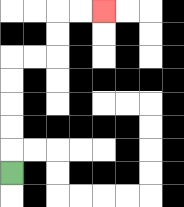{'start': '[0, 7]', 'end': '[4, 0]', 'path_directions': 'U,U,U,U,U,R,R,U,U,R,R', 'path_coordinates': '[[0, 7], [0, 6], [0, 5], [0, 4], [0, 3], [0, 2], [1, 2], [2, 2], [2, 1], [2, 0], [3, 0], [4, 0]]'}